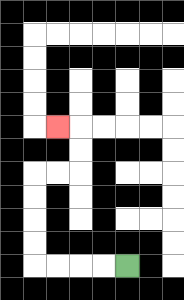{'start': '[5, 11]', 'end': '[2, 5]', 'path_directions': 'L,L,L,L,U,U,U,U,R,R,U,U,L', 'path_coordinates': '[[5, 11], [4, 11], [3, 11], [2, 11], [1, 11], [1, 10], [1, 9], [1, 8], [1, 7], [2, 7], [3, 7], [3, 6], [3, 5], [2, 5]]'}